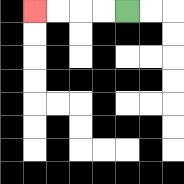{'start': '[5, 0]', 'end': '[1, 0]', 'path_directions': 'L,L,L,L', 'path_coordinates': '[[5, 0], [4, 0], [3, 0], [2, 0], [1, 0]]'}